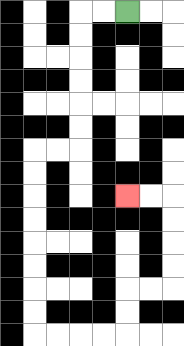{'start': '[5, 0]', 'end': '[5, 8]', 'path_directions': 'L,L,D,D,D,D,D,D,L,L,D,D,D,D,D,D,D,D,R,R,R,R,U,U,R,R,U,U,U,U,L,L', 'path_coordinates': '[[5, 0], [4, 0], [3, 0], [3, 1], [3, 2], [3, 3], [3, 4], [3, 5], [3, 6], [2, 6], [1, 6], [1, 7], [1, 8], [1, 9], [1, 10], [1, 11], [1, 12], [1, 13], [1, 14], [2, 14], [3, 14], [4, 14], [5, 14], [5, 13], [5, 12], [6, 12], [7, 12], [7, 11], [7, 10], [7, 9], [7, 8], [6, 8], [5, 8]]'}